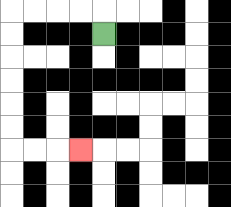{'start': '[4, 1]', 'end': '[3, 6]', 'path_directions': 'U,L,L,L,L,D,D,D,D,D,D,R,R,R', 'path_coordinates': '[[4, 1], [4, 0], [3, 0], [2, 0], [1, 0], [0, 0], [0, 1], [0, 2], [0, 3], [0, 4], [0, 5], [0, 6], [1, 6], [2, 6], [3, 6]]'}